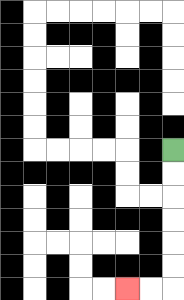{'start': '[7, 6]', 'end': '[5, 12]', 'path_directions': 'D,D,D,D,D,D,L,L', 'path_coordinates': '[[7, 6], [7, 7], [7, 8], [7, 9], [7, 10], [7, 11], [7, 12], [6, 12], [5, 12]]'}